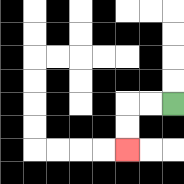{'start': '[7, 4]', 'end': '[5, 6]', 'path_directions': 'L,L,D,D', 'path_coordinates': '[[7, 4], [6, 4], [5, 4], [5, 5], [5, 6]]'}